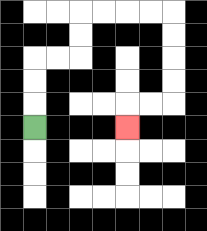{'start': '[1, 5]', 'end': '[5, 5]', 'path_directions': 'U,U,U,R,R,U,U,R,R,R,R,D,D,D,D,L,L,D', 'path_coordinates': '[[1, 5], [1, 4], [1, 3], [1, 2], [2, 2], [3, 2], [3, 1], [3, 0], [4, 0], [5, 0], [6, 0], [7, 0], [7, 1], [7, 2], [7, 3], [7, 4], [6, 4], [5, 4], [5, 5]]'}